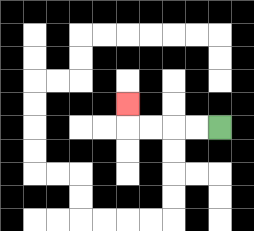{'start': '[9, 5]', 'end': '[5, 4]', 'path_directions': 'L,L,L,L,U', 'path_coordinates': '[[9, 5], [8, 5], [7, 5], [6, 5], [5, 5], [5, 4]]'}